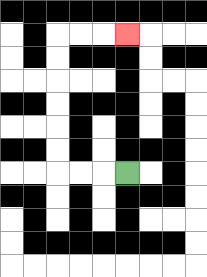{'start': '[5, 7]', 'end': '[5, 1]', 'path_directions': 'L,L,L,U,U,U,U,U,U,R,R,R', 'path_coordinates': '[[5, 7], [4, 7], [3, 7], [2, 7], [2, 6], [2, 5], [2, 4], [2, 3], [2, 2], [2, 1], [3, 1], [4, 1], [5, 1]]'}